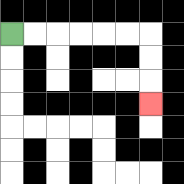{'start': '[0, 1]', 'end': '[6, 4]', 'path_directions': 'R,R,R,R,R,R,D,D,D', 'path_coordinates': '[[0, 1], [1, 1], [2, 1], [3, 1], [4, 1], [5, 1], [6, 1], [6, 2], [6, 3], [6, 4]]'}